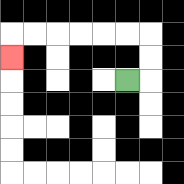{'start': '[5, 3]', 'end': '[0, 2]', 'path_directions': 'R,U,U,L,L,L,L,L,L,D', 'path_coordinates': '[[5, 3], [6, 3], [6, 2], [6, 1], [5, 1], [4, 1], [3, 1], [2, 1], [1, 1], [0, 1], [0, 2]]'}